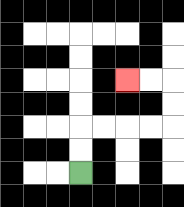{'start': '[3, 7]', 'end': '[5, 3]', 'path_directions': 'U,U,R,R,R,R,U,U,L,L', 'path_coordinates': '[[3, 7], [3, 6], [3, 5], [4, 5], [5, 5], [6, 5], [7, 5], [7, 4], [7, 3], [6, 3], [5, 3]]'}